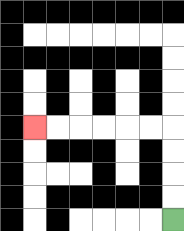{'start': '[7, 9]', 'end': '[1, 5]', 'path_directions': 'U,U,U,U,L,L,L,L,L,L', 'path_coordinates': '[[7, 9], [7, 8], [7, 7], [7, 6], [7, 5], [6, 5], [5, 5], [4, 5], [3, 5], [2, 5], [1, 5]]'}